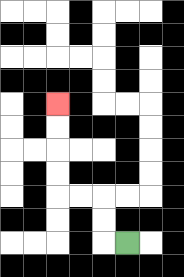{'start': '[5, 10]', 'end': '[2, 4]', 'path_directions': 'L,U,U,L,L,U,U,U,U', 'path_coordinates': '[[5, 10], [4, 10], [4, 9], [4, 8], [3, 8], [2, 8], [2, 7], [2, 6], [2, 5], [2, 4]]'}